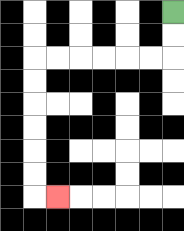{'start': '[7, 0]', 'end': '[2, 8]', 'path_directions': 'D,D,L,L,L,L,L,L,D,D,D,D,D,D,R', 'path_coordinates': '[[7, 0], [7, 1], [7, 2], [6, 2], [5, 2], [4, 2], [3, 2], [2, 2], [1, 2], [1, 3], [1, 4], [1, 5], [1, 6], [1, 7], [1, 8], [2, 8]]'}